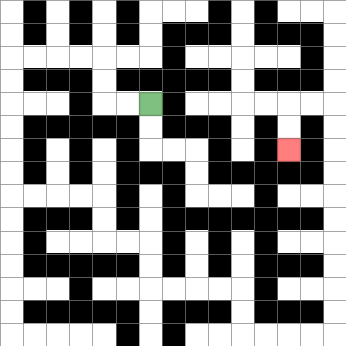{'start': '[6, 4]', 'end': '[12, 6]', 'path_directions': 'L,L,U,U,L,L,L,L,D,D,D,D,D,D,R,R,R,R,D,D,R,R,D,D,R,R,R,R,D,D,R,R,R,R,U,U,U,U,U,U,U,U,U,U,L,L,D,D', 'path_coordinates': '[[6, 4], [5, 4], [4, 4], [4, 3], [4, 2], [3, 2], [2, 2], [1, 2], [0, 2], [0, 3], [0, 4], [0, 5], [0, 6], [0, 7], [0, 8], [1, 8], [2, 8], [3, 8], [4, 8], [4, 9], [4, 10], [5, 10], [6, 10], [6, 11], [6, 12], [7, 12], [8, 12], [9, 12], [10, 12], [10, 13], [10, 14], [11, 14], [12, 14], [13, 14], [14, 14], [14, 13], [14, 12], [14, 11], [14, 10], [14, 9], [14, 8], [14, 7], [14, 6], [14, 5], [14, 4], [13, 4], [12, 4], [12, 5], [12, 6]]'}